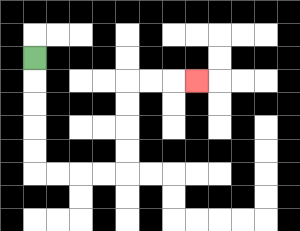{'start': '[1, 2]', 'end': '[8, 3]', 'path_directions': 'D,D,D,D,D,R,R,R,R,U,U,U,U,R,R,R', 'path_coordinates': '[[1, 2], [1, 3], [1, 4], [1, 5], [1, 6], [1, 7], [2, 7], [3, 7], [4, 7], [5, 7], [5, 6], [5, 5], [5, 4], [5, 3], [6, 3], [7, 3], [8, 3]]'}